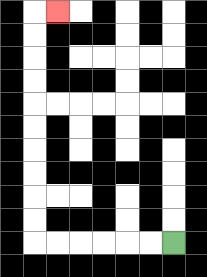{'start': '[7, 10]', 'end': '[2, 0]', 'path_directions': 'L,L,L,L,L,L,U,U,U,U,U,U,U,U,U,U,R', 'path_coordinates': '[[7, 10], [6, 10], [5, 10], [4, 10], [3, 10], [2, 10], [1, 10], [1, 9], [1, 8], [1, 7], [1, 6], [1, 5], [1, 4], [1, 3], [1, 2], [1, 1], [1, 0], [2, 0]]'}